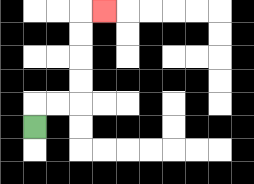{'start': '[1, 5]', 'end': '[4, 0]', 'path_directions': 'U,R,R,U,U,U,U,R', 'path_coordinates': '[[1, 5], [1, 4], [2, 4], [3, 4], [3, 3], [3, 2], [3, 1], [3, 0], [4, 0]]'}